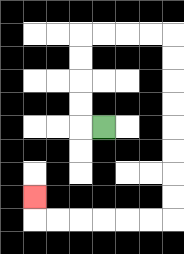{'start': '[4, 5]', 'end': '[1, 8]', 'path_directions': 'L,U,U,U,U,R,R,R,R,D,D,D,D,D,D,D,D,L,L,L,L,L,L,U', 'path_coordinates': '[[4, 5], [3, 5], [3, 4], [3, 3], [3, 2], [3, 1], [4, 1], [5, 1], [6, 1], [7, 1], [7, 2], [7, 3], [7, 4], [7, 5], [7, 6], [7, 7], [7, 8], [7, 9], [6, 9], [5, 9], [4, 9], [3, 9], [2, 9], [1, 9], [1, 8]]'}